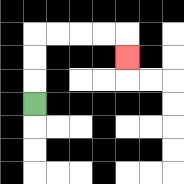{'start': '[1, 4]', 'end': '[5, 2]', 'path_directions': 'U,U,U,R,R,R,R,D', 'path_coordinates': '[[1, 4], [1, 3], [1, 2], [1, 1], [2, 1], [3, 1], [4, 1], [5, 1], [5, 2]]'}